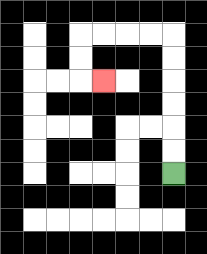{'start': '[7, 7]', 'end': '[4, 3]', 'path_directions': 'U,U,U,U,U,U,L,L,L,L,D,D,R', 'path_coordinates': '[[7, 7], [7, 6], [7, 5], [7, 4], [7, 3], [7, 2], [7, 1], [6, 1], [5, 1], [4, 1], [3, 1], [3, 2], [3, 3], [4, 3]]'}